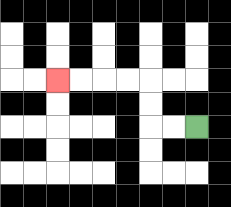{'start': '[8, 5]', 'end': '[2, 3]', 'path_directions': 'L,L,U,U,L,L,L,L', 'path_coordinates': '[[8, 5], [7, 5], [6, 5], [6, 4], [6, 3], [5, 3], [4, 3], [3, 3], [2, 3]]'}